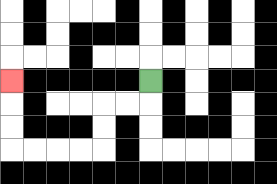{'start': '[6, 3]', 'end': '[0, 3]', 'path_directions': 'D,L,L,D,D,L,L,L,L,U,U,U', 'path_coordinates': '[[6, 3], [6, 4], [5, 4], [4, 4], [4, 5], [4, 6], [3, 6], [2, 6], [1, 6], [0, 6], [0, 5], [0, 4], [0, 3]]'}